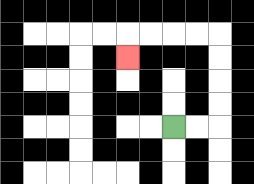{'start': '[7, 5]', 'end': '[5, 2]', 'path_directions': 'R,R,U,U,U,U,L,L,L,L,D', 'path_coordinates': '[[7, 5], [8, 5], [9, 5], [9, 4], [9, 3], [9, 2], [9, 1], [8, 1], [7, 1], [6, 1], [5, 1], [5, 2]]'}